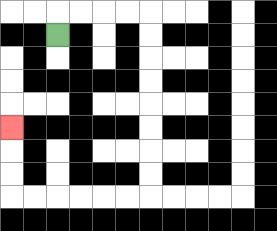{'start': '[2, 1]', 'end': '[0, 5]', 'path_directions': 'U,R,R,R,R,D,D,D,D,D,D,D,D,L,L,L,L,L,L,U,U,U', 'path_coordinates': '[[2, 1], [2, 0], [3, 0], [4, 0], [5, 0], [6, 0], [6, 1], [6, 2], [6, 3], [6, 4], [6, 5], [6, 6], [6, 7], [6, 8], [5, 8], [4, 8], [3, 8], [2, 8], [1, 8], [0, 8], [0, 7], [0, 6], [0, 5]]'}